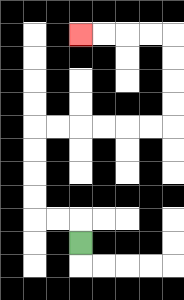{'start': '[3, 10]', 'end': '[3, 1]', 'path_directions': 'U,L,L,U,U,U,U,R,R,R,R,R,R,U,U,U,U,L,L,L,L', 'path_coordinates': '[[3, 10], [3, 9], [2, 9], [1, 9], [1, 8], [1, 7], [1, 6], [1, 5], [2, 5], [3, 5], [4, 5], [5, 5], [6, 5], [7, 5], [7, 4], [7, 3], [7, 2], [7, 1], [6, 1], [5, 1], [4, 1], [3, 1]]'}